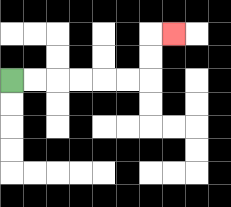{'start': '[0, 3]', 'end': '[7, 1]', 'path_directions': 'R,R,R,R,R,R,U,U,R', 'path_coordinates': '[[0, 3], [1, 3], [2, 3], [3, 3], [4, 3], [5, 3], [6, 3], [6, 2], [6, 1], [7, 1]]'}